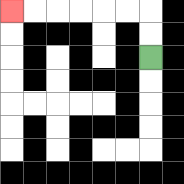{'start': '[6, 2]', 'end': '[0, 0]', 'path_directions': 'U,U,L,L,L,L,L,L', 'path_coordinates': '[[6, 2], [6, 1], [6, 0], [5, 0], [4, 0], [3, 0], [2, 0], [1, 0], [0, 0]]'}